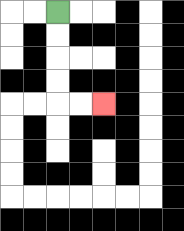{'start': '[2, 0]', 'end': '[4, 4]', 'path_directions': 'D,D,D,D,R,R', 'path_coordinates': '[[2, 0], [2, 1], [2, 2], [2, 3], [2, 4], [3, 4], [4, 4]]'}